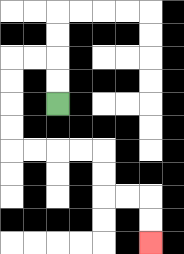{'start': '[2, 4]', 'end': '[6, 10]', 'path_directions': 'U,U,L,L,D,D,D,D,R,R,R,R,D,D,R,R,D,D', 'path_coordinates': '[[2, 4], [2, 3], [2, 2], [1, 2], [0, 2], [0, 3], [0, 4], [0, 5], [0, 6], [1, 6], [2, 6], [3, 6], [4, 6], [4, 7], [4, 8], [5, 8], [6, 8], [6, 9], [6, 10]]'}